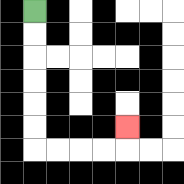{'start': '[1, 0]', 'end': '[5, 5]', 'path_directions': 'D,D,D,D,D,D,R,R,R,R,U', 'path_coordinates': '[[1, 0], [1, 1], [1, 2], [1, 3], [1, 4], [1, 5], [1, 6], [2, 6], [3, 6], [4, 6], [5, 6], [5, 5]]'}